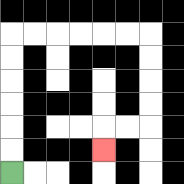{'start': '[0, 7]', 'end': '[4, 6]', 'path_directions': 'U,U,U,U,U,U,R,R,R,R,R,R,D,D,D,D,L,L,D', 'path_coordinates': '[[0, 7], [0, 6], [0, 5], [0, 4], [0, 3], [0, 2], [0, 1], [1, 1], [2, 1], [3, 1], [4, 1], [5, 1], [6, 1], [6, 2], [6, 3], [6, 4], [6, 5], [5, 5], [4, 5], [4, 6]]'}